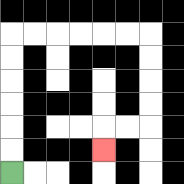{'start': '[0, 7]', 'end': '[4, 6]', 'path_directions': 'U,U,U,U,U,U,R,R,R,R,R,R,D,D,D,D,L,L,D', 'path_coordinates': '[[0, 7], [0, 6], [0, 5], [0, 4], [0, 3], [0, 2], [0, 1], [1, 1], [2, 1], [3, 1], [4, 1], [5, 1], [6, 1], [6, 2], [6, 3], [6, 4], [6, 5], [5, 5], [4, 5], [4, 6]]'}